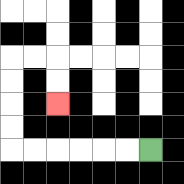{'start': '[6, 6]', 'end': '[2, 4]', 'path_directions': 'L,L,L,L,L,L,U,U,U,U,R,R,D,D', 'path_coordinates': '[[6, 6], [5, 6], [4, 6], [3, 6], [2, 6], [1, 6], [0, 6], [0, 5], [0, 4], [0, 3], [0, 2], [1, 2], [2, 2], [2, 3], [2, 4]]'}